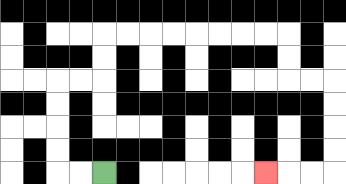{'start': '[4, 7]', 'end': '[11, 7]', 'path_directions': 'L,L,U,U,U,U,R,R,U,U,R,R,R,R,R,R,R,R,D,D,R,R,D,D,D,D,L,L,L', 'path_coordinates': '[[4, 7], [3, 7], [2, 7], [2, 6], [2, 5], [2, 4], [2, 3], [3, 3], [4, 3], [4, 2], [4, 1], [5, 1], [6, 1], [7, 1], [8, 1], [9, 1], [10, 1], [11, 1], [12, 1], [12, 2], [12, 3], [13, 3], [14, 3], [14, 4], [14, 5], [14, 6], [14, 7], [13, 7], [12, 7], [11, 7]]'}